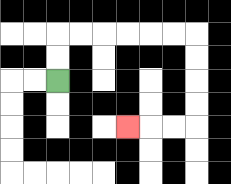{'start': '[2, 3]', 'end': '[5, 5]', 'path_directions': 'U,U,R,R,R,R,R,R,D,D,D,D,L,L,L', 'path_coordinates': '[[2, 3], [2, 2], [2, 1], [3, 1], [4, 1], [5, 1], [6, 1], [7, 1], [8, 1], [8, 2], [8, 3], [8, 4], [8, 5], [7, 5], [6, 5], [5, 5]]'}